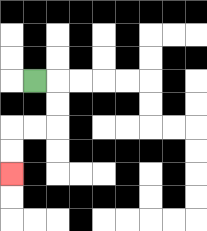{'start': '[1, 3]', 'end': '[0, 7]', 'path_directions': 'R,D,D,L,L,D,D', 'path_coordinates': '[[1, 3], [2, 3], [2, 4], [2, 5], [1, 5], [0, 5], [0, 6], [0, 7]]'}